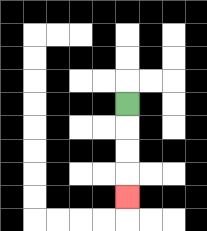{'start': '[5, 4]', 'end': '[5, 8]', 'path_directions': 'D,D,D,D', 'path_coordinates': '[[5, 4], [5, 5], [5, 6], [5, 7], [5, 8]]'}